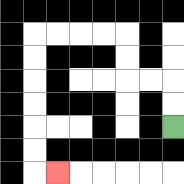{'start': '[7, 5]', 'end': '[2, 7]', 'path_directions': 'U,U,L,L,U,U,L,L,L,L,D,D,D,D,D,D,R', 'path_coordinates': '[[7, 5], [7, 4], [7, 3], [6, 3], [5, 3], [5, 2], [5, 1], [4, 1], [3, 1], [2, 1], [1, 1], [1, 2], [1, 3], [1, 4], [1, 5], [1, 6], [1, 7], [2, 7]]'}